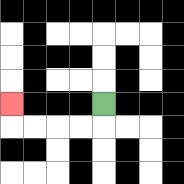{'start': '[4, 4]', 'end': '[0, 4]', 'path_directions': 'D,L,L,L,L,U', 'path_coordinates': '[[4, 4], [4, 5], [3, 5], [2, 5], [1, 5], [0, 5], [0, 4]]'}